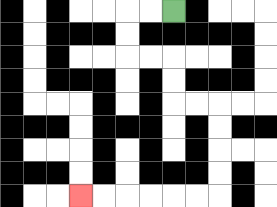{'start': '[7, 0]', 'end': '[3, 8]', 'path_directions': 'L,L,D,D,R,R,D,D,R,R,D,D,D,D,L,L,L,L,L,L', 'path_coordinates': '[[7, 0], [6, 0], [5, 0], [5, 1], [5, 2], [6, 2], [7, 2], [7, 3], [7, 4], [8, 4], [9, 4], [9, 5], [9, 6], [9, 7], [9, 8], [8, 8], [7, 8], [6, 8], [5, 8], [4, 8], [3, 8]]'}